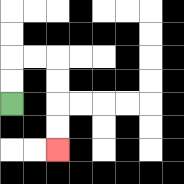{'start': '[0, 4]', 'end': '[2, 6]', 'path_directions': 'U,U,R,R,D,D,D,D', 'path_coordinates': '[[0, 4], [0, 3], [0, 2], [1, 2], [2, 2], [2, 3], [2, 4], [2, 5], [2, 6]]'}